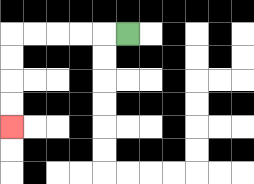{'start': '[5, 1]', 'end': '[0, 5]', 'path_directions': 'L,L,L,L,L,D,D,D,D', 'path_coordinates': '[[5, 1], [4, 1], [3, 1], [2, 1], [1, 1], [0, 1], [0, 2], [0, 3], [0, 4], [0, 5]]'}